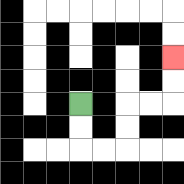{'start': '[3, 4]', 'end': '[7, 2]', 'path_directions': 'D,D,R,R,U,U,R,R,U,U', 'path_coordinates': '[[3, 4], [3, 5], [3, 6], [4, 6], [5, 6], [5, 5], [5, 4], [6, 4], [7, 4], [7, 3], [7, 2]]'}